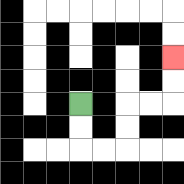{'start': '[3, 4]', 'end': '[7, 2]', 'path_directions': 'D,D,R,R,U,U,R,R,U,U', 'path_coordinates': '[[3, 4], [3, 5], [3, 6], [4, 6], [5, 6], [5, 5], [5, 4], [6, 4], [7, 4], [7, 3], [7, 2]]'}